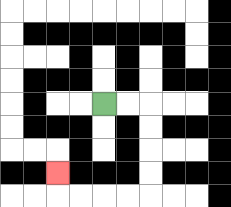{'start': '[4, 4]', 'end': '[2, 7]', 'path_directions': 'R,R,D,D,D,D,L,L,L,L,U', 'path_coordinates': '[[4, 4], [5, 4], [6, 4], [6, 5], [6, 6], [6, 7], [6, 8], [5, 8], [4, 8], [3, 8], [2, 8], [2, 7]]'}